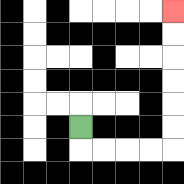{'start': '[3, 5]', 'end': '[7, 0]', 'path_directions': 'D,R,R,R,R,U,U,U,U,U,U', 'path_coordinates': '[[3, 5], [3, 6], [4, 6], [5, 6], [6, 6], [7, 6], [7, 5], [7, 4], [7, 3], [7, 2], [7, 1], [7, 0]]'}